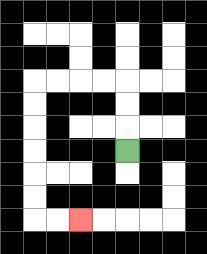{'start': '[5, 6]', 'end': '[3, 9]', 'path_directions': 'U,U,U,L,L,L,L,D,D,D,D,D,D,R,R', 'path_coordinates': '[[5, 6], [5, 5], [5, 4], [5, 3], [4, 3], [3, 3], [2, 3], [1, 3], [1, 4], [1, 5], [1, 6], [1, 7], [1, 8], [1, 9], [2, 9], [3, 9]]'}